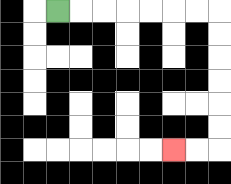{'start': '[2, 0]', 'end': '[7, 6]', 'path_directions': 'R,R,R,R,R,R,R,D,D,D,D,D,D,L,L', 'path_coordinates': '[[2, 0], [3, 0], [4, 0], [5, 0], [6, 0], [7, 0], [8, 0], [9, 0], [9, 1], [9, 2], [9, 3], [9, 4], [9, 5], [9, 6], [8, 6], [7, 6]]'}